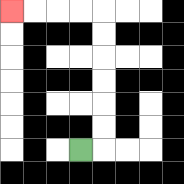{'start': '[3, 6]', 'end': '[0, 0]', 'path_directions': 'R,U,U,U,U,U,U,L,L,L,L', 'path_coordinates': '[[3, 6], [4, 6], [4, 5], [4, 4], [4, 3], [4, 2], [4, 1], [4, 0], [3, 0], [2, 0], [1, 0], [0, 0]]'}